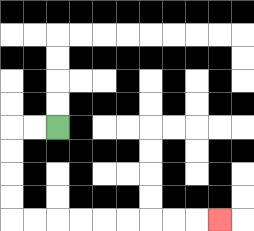{'start': '[2, 5]', 'end': '[9, 9]', 'path_directions': 'L,L,D,D,D,D,R,R,R,R,R,R,R,R,R', 'path_coordinates': '[[2, 5], [1, 5], [0, 5], [0, 6], [0, 7], [0, 8], [0, 9], [1, 9], [2, 9], [3, 9], [4, 9], [5, 9], [6, 9], [7, 9], [8, 9], [9, 9]]'}